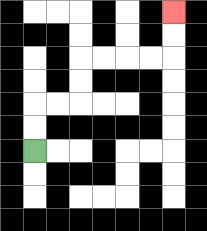{'start': '[1, 6]', 'end': '[7, 0]', 'path_directions': 'U,U,R,R,U,U,R,R,R,R,U,U', 'path_coordinates': '[[1, 6], [1, 5], [1, 4], [2, 4], [3, 4], [3, 3], [3, 2], [4, 2], [5, 2], [6, 2], [7, 2], [7, 1], [7, 0]]'}